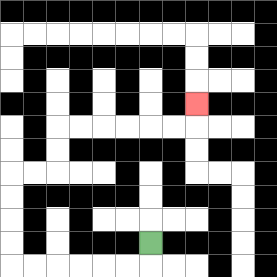{'start': '[6, 10]', 'end': '[8, 4]', 'path_directions': 'D,L,L,L,L,L,L,U,U,U,U,R,R,U,U,R,R,R,R,R,R,U', 'path_coordinates': '[[6, 10], [6, 11], [5, 11], [4, 11], [3, 11], [2, 11], [1, 11], [0, 11], [0, 10], [0, 9], [0, 8], [0, 7], [1, 7], [2, 7], [2, 6], [2, 5], [3, 5], [4, 5], [5, 5], [6, 5], [7, 5], [8, 5], [8, 4]]'}